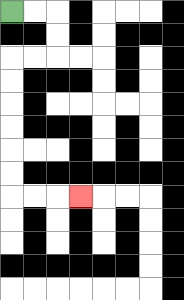{'start': '[0, 0]', 'end': '[3, 8]', 'path_directions': 'R,R,D,D,L,L,D,D,D,D,D,D,R,R,R', 'path_coordinates': '[[0, 0], [1, 0], [2, 0], [2, 1], [2, 2], [1, 2], [0, 2], [0, 3], [0, 4], [0, 5], [0, 6], [0, 7], [0, 8], [1, 8], [2, 8], [3, 8]]'}